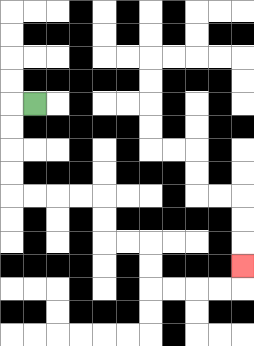{'start': '[1, 4]', 'end': '[10, 11]', 'path_directions': 'L,D,D,D,D,R,R,R,R,D,D,R,R,D,D,R,R,R,R,U', 'path_coordinates': '[[1, 4], [0, 4], [0, 5], [0, 6], [0, 7], [0, 8], [1, 8], [2, 8], [3, 8], [4, 8], [4, 9], [4, 10], [5, 10], [6, 10], [6, 11], [6, 12], [7, 12], [8, 12], [9, 12], [10, 12], [10, 11]]'}